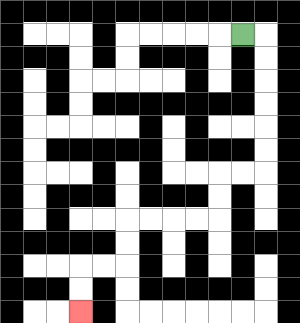{'start': '[10, 1]', 'end': '[3, 13]', 'path_directions': 'R,D,D,D,D,D,D,L,L,D,D,L,L,L,L,D,D,L,L,D,D', 'path_coordinates': '[[10, 1], [11, 1], [11, 2], [11, 3], [11, 4], [11, 5], [11, 6], [11, 7], [10, 7], [9, 7], [9, 8], [9, 9], [8, 9], [7, 9], [6, 9], [5, 9], [5, 10], [5, 11], [4, 11], [3, 11], [3, 12], [3, 13]]'}